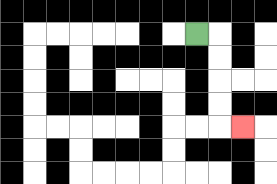{'start': '[8, 1]', 'end': '[10, 5]', 'path_directions': 'R,D,D,D,D,R', 'path_coordinates': '[[8, 1], [9, 1], [9, 2], [9, 3], [9, 4], [9, 5], [10, 5]]'}